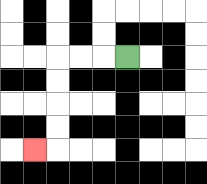{'start': '[5, 2]', 'end': '[1, 6]', 'path_directions': 'L,L,L,D,D,D,D,L', 'path_coordinates': '[[5, 2], [4, 2], [3, 2], [2, 2], [2, 3], [2, 4], [2, 5], [2, 6], [1, 6]]'}